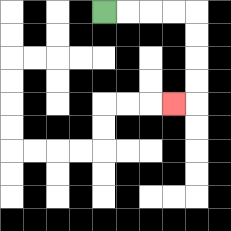{'start': '[4, 0]', 'end': '[7, 4]', 'path_directions': 'R,R,R,R,D,D,D,D,L', 'path_coordinates': '[[4, 0], [5, 0], [6, 0], [7, 0], [8, 0], [8, 1], [8, 2], [8, 3], [8, 4], [7, 4]]'}